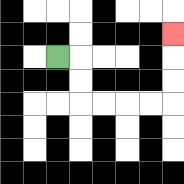{'start': '[2, 2]', 'end': '[7, 1]', 'path_directions': 'R,D,D,R,R,R,R,U,U,U', 'path_coordinates': '[[2, 2], [3, 2], [3, 3], [3, 4], [4, 4], [5, 4], [6, 4], [7, 4], [7, 3], [7, 2], [7, 1]]'}